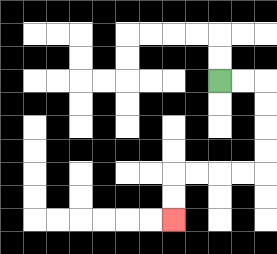{'start': '[9, 3]', 'end': '[7, 9]', 'path_directions': 'R,R,D,D,D,D,L,L,L,L,D,D', 'path_coordinates': '[[9, 3], [10, 3], [11, 3], [11, 4], [11, 5], [11, 6], [11, 7], [10, 7], [9, 7], [8, 7], [7, 7], [7, 8], [7, 9]]'}